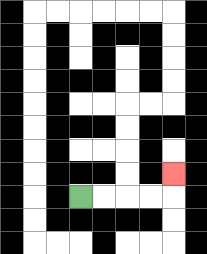{'start': '[3, 8]', 'end': '[7, 7]', 'path_directions': 'R,R,R,R,U', 'path_coordinates': '[[3, 8], [4, 8], [5, 8], [6, 8], [7, 8], [7, 7]]'}